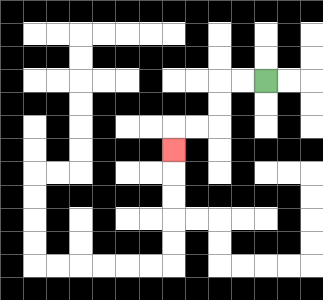{'start': '[11, 3]', 'end': '[7, 6]', 'path_directions': 'L,L,D,D,L,L,D', 'path_coordinates': '[[11, 3], [10, 3], [9, 3], [9, 4], [9, 5], [8, 5], [7, 5], [7, 6]]'}